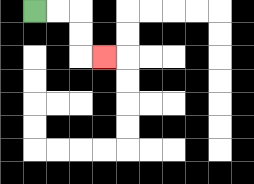{'start': '[1, 0]', 'end': '[4, 2]', 'path_directions': 'R,R,D,D,R', 'path_coordinates': '[[1, 0], [2, 0], [3, 0], [3, 1], [3, 2], [4, 2]]'}